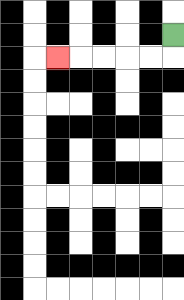{'start': '[7, 1]', 'end': '[2, 2]', 'path_directions': 'D,L,L,L,L,L', 'path_coordinates': '[[7, 1], [7, 2], [6, 2], [5, 2], [4, 2], [3, 2], [2, 2]]'}